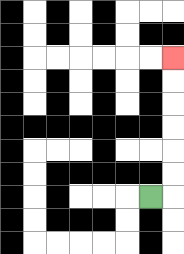{'start': '[6, 8]', 'end': '[7, 2]', 'path_directions': 'R,U,U,U,U,U,U', 'path_coordinates': '[[6, 8], [7, 8], [7, 7], [7, 6], [7, 5], [7, 4], [7, 3], [7, 2]]'}